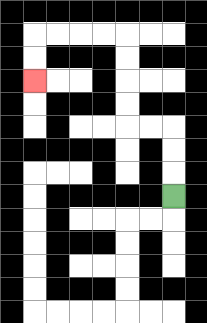{'start': '[7, 8]', 'end': '[1, 3]', 'path_directions': 'U,U,U,L,L,U,U,U,U,L,L,L,L,D,D', 'path_coordinates': '[[7, 8], [7, 7], [7, 6], [7, 5], [6, 5], [5, 5], [5, 4], [5, 3], [5, 2], [5, 1], [4, 1], [3, 1], [2, 1], [1, 1], [1, 2], [1, 3]]'}